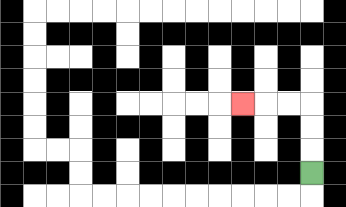{'start': '[13, 7]', 'end': '[10, 4]', 'path_directions': 'U,U,U,L,L,L', 'path_coordinates': '[[13, 7], [13, 6], [13, 5], [13, 4], [12, 4], [11, 4], [10, 4]]'}